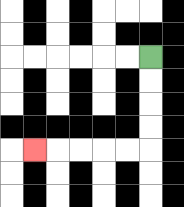{'start': '[6, 2]', 'end': '[1, 6]', 'path_directions': 'D,D,D,D,L,L,L,L,L', 'path_coordinates': '[[6, 2], [6, 3], [6, 4], [6, 5], [6, 6], [5, 6], [4, 6], [3, 6], [2, 6], [1, 6]]'}